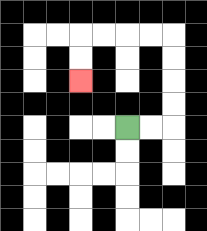{'start': '[5, 5]', 'end': '[3, 3]', 'path_directions': 'R,R,U,U,U,U,L,L,L,L,D,D', 'path_coordinates': '[[5, 5], [6, 5], [7, 5], [7, 4], [7, 3], [7, 2], [7, 1], [6, 1], [5, 1], [4, 1], [3, 1], [3, 2], [3, 3]]'}